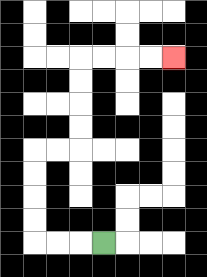{'start': '[4, 10]', 'end': '[7, 2]', 'path_directions': 'L,L,L,U,U,U,U,R,R,U,U,U,U,R,R,R,R', 'path_coordinates': '[[4, 10], [3, 10], [2, 10], [1, 10], [1, 9], [1, 8], [1, 7], [1, 6], [2, 6], [3, 6], [3, 5], [3, 4], [3, 3], [3, 2], [4, 2], [5, 2], [6, 2], [7, 2]]'}